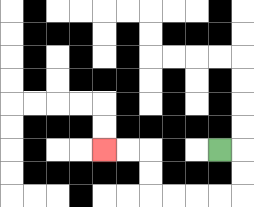{'start': '[9, 6]', 'end': '[4, 6]', 'path_directions': 'R,D,D,L,L,L,L,U,U,L,L', 'path_coordinates': '[[9, 6], [10, 6], [10, 7], [10, 8], [9, 8], [8, 8], [7, 8], [6, 8], [6, 7], [6, 6], [5, 6], [4, 6]]'}